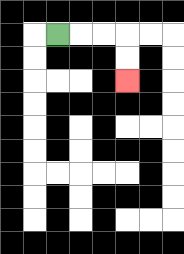{'start': '[2, 1]', 'end': '[5, 3]', 'path_directions': 'R,R,R,D,D', 'path_coordinates': '[[2, 1], [3, 1], [4, 1], [5, 1], [5, 2], [5, 3]]'}